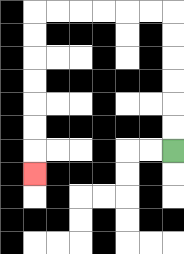{'start': '[7, 6]', 'end': '[1, 7]', 'path_directions': 'U,U,U,U,U,U,L,L,L,L,L,L,D,D,D,D,D,D,D', 'path_coordinates': '[[7, 6], [7, 5], [7, 4], [7, 3], [7, 2], [7, 1], [7, 0], [6, 0], [5, 0], [4, 0], [3, 0], [2, 0], [1, 0], [1, 1], [1, 2], [1, 3], [1, 4], [1, 5], [1, 6], [1, 7]]'}